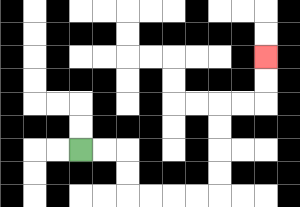{'start': '[3, 6]', 'end': '[11, 2]', 'path_directions': 'R,R,D,D,R,R,R,R,U,U,U,U,R,R,U,U', 'path_coordinates': '[[3, 6], [4, 6], [5, 6], [5, 7], [5, 8], [6, 8], [7, 8], [8, 8], [9, 8], [9, 7], [9, 6], [9, 5], [9, 4], [10, 4], [11, 4], [11, 3], [11, 2]]'}